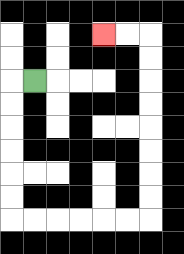{'start': '[1, 3]', 'end': '[4, 1]', 'path_directions': 'L,D,D,D,D,D,D,R,R,R,R,R,R,U,U,U,U,U,U,U,U,L,L', 'path_coordinates': '[[1, 3], [0, 3], [0, 4], [0, 5], [0, 6], [0, 7], [0, 8], [0, 9], [1, 9], [2, 9], [3, 9], [4, 9], [5, 9], [6, 9], [6, 8], [6, 7], [6, 6], [6, 5], [6, 4], [6, 3], [6, 2], [6, 1], [5, 1], [4, 1]]'}